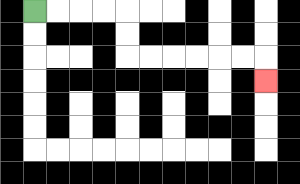{'start': '[1, 0]', 'end': '[11, 3]', 'path_directions': 'R,R,R,R,D,D,R,R,R,R,R,R,D', 'path_coordinates': '[[1, 0], [2, 0], [3, 0], [4, 0], [5, 0], [5, 1], [5, 2], [6, 2], [7, 2], [8, 2], [9, 2], [10, 2], [11, 2], [11, 3]]'}